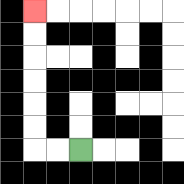{'start': '[3, 6]', 'end': '[1, 0]', 'path_directions': 'L,L,U,U,U,U,U,U', 'path_coordinates': '[[3, 6], [2, 6], [1, 6], [1, 5], [1, 4], [1, 3], [1, 2], [1, 1], [1, 0]]'}